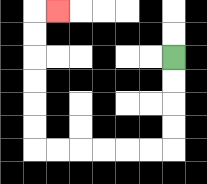{'start': '[7, 2]', 'end': '[2, 0]', 'path_directions': 'D,D,D,D,L,L,L,L,L,L,U,U,U,U,U,U,R', 'path_coordinates': '[[7, 2], [7, 3], [7, 4], [7, 5], [7, 6], [6, 6], [5, 6], [4, 6], [3, 6], [2, 6], [1, 6], [1, 5], [1, 4], [1, 3], [1, 2], [1, 1], [1, 0], [2, 0]]'}